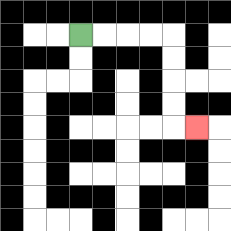{'start': '[3, 1]', 'end': '[8, 5]', 'path_directions': 'R,R,R,R,D,D,D,D,R', 'path_coordinates': '[[3, 1], [4, 1], [5, 1], [6, 1], [7, 1], [7, 2], [7, 3], [7, 4], [7, 5], [8, 5]]'}